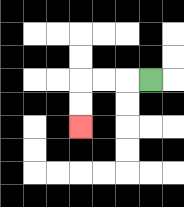{'start': '[6, 3]', 'end': '[3, 5]', 'path_directions': 'L,L,L,D,D', 'path_coordinates': '[[6, 3], [5, 3], [4, 3], [3, 3], [3, 4], [3, 5]]'}